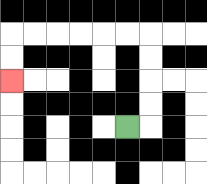{'start': '[5, 5]', 'end': '[0, 3]', 'path_directions': 'R,U,U,U,U,L,L,L,L,L,L,D,D', 'path_coordinates': '[[5, 5], [6, 5], [6, 4], [6, 3], [6, 2], [6, 1], [5, 1], [4, 1], [3, 1], [2, 1], [1, 1], [0, 1], [0, 2], [0, 3]]'}